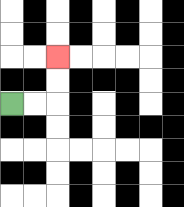{'start': '[0, 4]', 'end': '[2, 2]', 'path_directions': 'R,R,U,U', 'path_coordinates': '[[0, 4], [1, 4], [2, 4], [2, 3], [2, 2]]'}